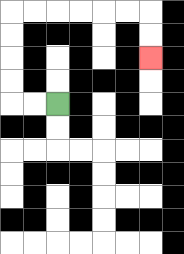{'start': '[2, 4]', 'end': '[6, 2]', 'path_directions': 'L,L,U,U,U,U,R,R,R,R,R,R,D,D', 'path_coordinates': '[[2, 4], [1, 4], [0, 4], [0, 3], [0, 2], [0, 1], [0, 0], [1, 0], [2, 0], [3, 0], [4, 0], [5, 0], [6, 0], [6, 1], [6, 2]]'}